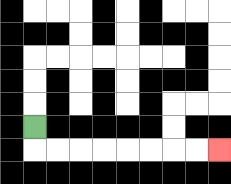{'start': '[1, 5]', 'end': '[9, 6]', 'path_directions': 'D,R,R,R,R,R,R,R,R', 'path_coordinates': '[[1, 5], [1, 6], [2, 6], [3, 6], [4, 6], [5, 6], [6, 6], [7, 6], [8, 6], [9, 6]]'}